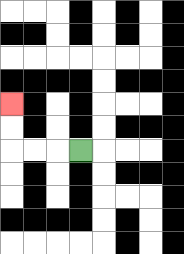{'start': '[3, 6]', 'end': '[0, 4]', 'path_directions': 'L,L,L,U,U', 'path_coordinates': '[[3, 6], [2, 6], [1, 6], [0, 6], [0, 5], [0, 4]]'}